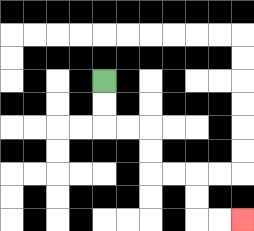{'start': '[4, 3]', 'end': '[10, 9]', 'path_directions': 'D,D,R,R,D,D,R,R,D,D,R,R', 'path_coordinates': '[[4, 3], [4, 4], [4, 5], [5, 5], [6, 5], [6, 6], [6, 7], [7, 7], [8, 7], [8, 8], [8, 9], [9, 9], [10, 9]]'}